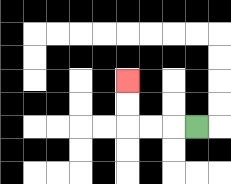{'start': '[8, 5]', 'end': '[5, 3]', 'path_directions': 'L,L,L,U,U', 'path_coordinates': '[[8, 5], [7, 5], [6, 5], [5, 5], [5, 4], [5, 3]]'}